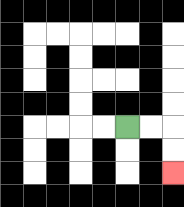{'start': '[5, 5]', 'end': '[7, 7]', 'path_directions': 'R,R,D,D', 'path_coordinates': '[[5, 5], [6, 5], [7, 5], [7, 6], [7, 7]]'}